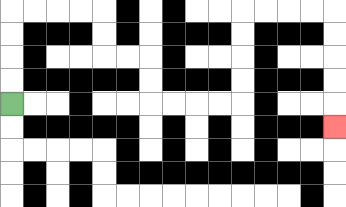{'start': '[0, 4]', 'end': '[14, 5]', 'path_directions': 'U,U,U,U,R,R,R,R,D,D,R,R,D,D,R,R,R,R,U,U,U,U,R,R,R,R,D,D,D,D,D', 'path_coordinates': '[[0, 4], [0, 3], [0, 2], [0, 1], [0, 0], [1, 0], [2, 0], [3, 0], [4, 0], [4, 1], [4, 2], [5, 2], [6, 2], [6, 3], [6, 4], [7, 4], [8, 4], [9, 4], [10, 4], [10, 3], [10, 2], [10, 1], [10, 0], [11, 0], [12, 0], [13, 0], [14, 0], [14, 1], [14, 2], [14, 3], [14, 4], [14, 5]]'}